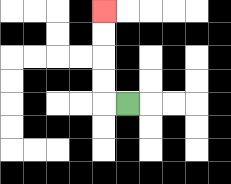{'start': '[5, 4]', 'end': '[4, 0]', 'path_directions': 'L,U,U,U,U', 'path_coordinates': '[[5, 4], [4, 4], [4, 3], [4, 2], [4, 1], [4, 0]]'}